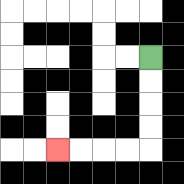{'start': '[6, 2]', 'end': '[2, 6]', 'path_directions': 'D,D,D,D,L,L,L,L', 'path_coordinates': '[[6, 2], [6, 3], [6, 4], [6, 5], [6, 6], [5, 6], [4, 6], [3, 6], [2, 6]]'}